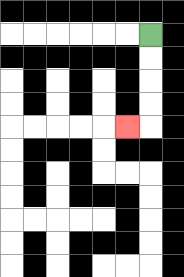{'start': '[6, 1]', 'end': '[5, 5]', 'path_directions': 'D,D,D,D,L', 'path_coordinates': '[[6, 1], [6, 2], [6, 3], [6, 4], [6, 5], [5, 5]]'}